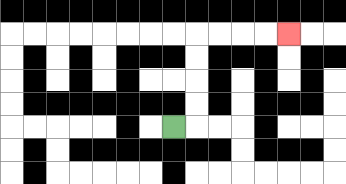{'start': '[7, 5]', 'end': '[12, 1]', 'path_directions': 'R,U,U,U,U,R,R,R,R', 'path_coordinates': '[[7, 5], [8, 5], [8, 4], [8, 3], [8, 2], [8, 1], [9, 1], [10, 1], [11, 1], [12, 1]]'}